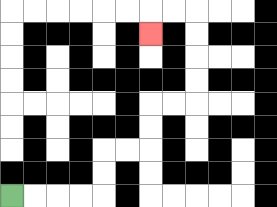{'start': '[0, 8]', 'end': '[6, 1]', 'path_directions': 'R,R,R,R,U,U,R,R,U,U,R,R,U,U,U,U,L,L,D', 'path_coordinates': '[[0, 8], [1, 8], [2, 8], [3, 8], [4, 8], [4, 7], [4, 6], [5, 6], [6, 6], [6, 5], [6, 4], [7, 4], [8, 4], [8, 3], [8, 2], [8, 1], [8, 0], [7, 0], [6, 0], [6, 1]]'}